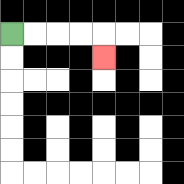{'start': '[0, 1]', 'end': '[4, 2]', 'path_directions': 'R,R,R,R,D', 'path_coordinates': '[[0, 1], [1, 1], [2, 1], [3, 1], [4, 1], [4, 2]]'}